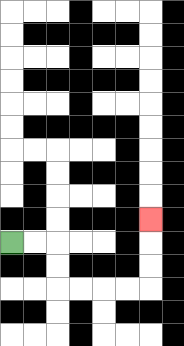{'start': '[0, 10]', 'end': '[6, 9]', 'path_directions': 'R,R,D,D,R,R,R,R,U,U,U', 'path_coordinates': '[[0, 10], [1, 10], [2, 10], [2, 11], [2, 12], [3, 12], [4, 12], [5, 12], [6, 12], [6, 11], [6, 10], [6, 9]]'}